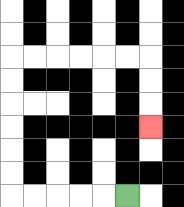{'start': '[5, 8]', 'end': '[6, 5]', 'path_directions': 'L,L,L,L,L,U,U,U,U,U,U,R,R,R,R,R,R,D,D,D', 'path_coordinates': '[[5, 8], [4, 8], [3, 8], [2, 8], [1, 8], [0, 8], [0, 7], [0, 6], [0, 5], [0, 4], [0, 3], [0, 2], [1, 2], [2, 2], [3, 2], [4, 2], [5, 2], [6, 2], [6, 3], [6, 4], [6, 5]]'}